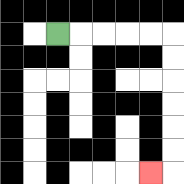{'start': '[2, 1]', 'end': '[6, 7]', 'path_directions': 'R,R,R,R,R,D,D,D,D,D,D,L', 'path_coordinates': '[[2, 1], [3, 1], [4, 1], [5, 1], [6, 1], [7, 1], [7, 2], [7, 3], [7, 4], [7, 5], [7, 6], [7, 7], [6, 7]]'}